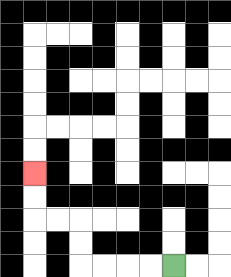{'start': '[7, 11]', 'end': '[1, 7]', 'path_directions': 'L,L,L,L,U,U,L,L,U,U', 'path_coordinates': '[[7, 11], [6, 11], [5, 11], [4, 11], [3, 11], [3, 10], [3, 9], [2, 9], [1, 9], [1, 8], [1, 7]]'}